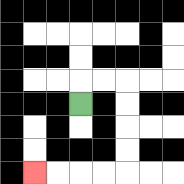{'start': '[3, 4]', 'end': '[1, 7]', 'path_directions': 'U,R,R,D,D,D,D,L,L,L,L', 'path_coordinates': '[[3, 4], [3, 3], [4, 3], [5, 3], [5, 4], [5, 5], [5, 6], [5, 7], [4, 7], [3, 7], [2, 7], [1, 7]]'}